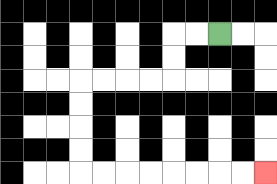{'start': '[9, 1]', 'end': '[11, 7]', 'path_directions': 'L,L,D,D,L,L,L,L,D,D,D,D,R,R,R,R,R,R,R,R', 'path_coordinates': '[[9, 1], [8, 1], [7, 1], [7, 2], [7, 3], [6, 3], [5, 3], [4, 3], [3, 3], [3, 4], [3, 5], [3, 6], [3, 7], [4, 7], [5, 7], [6, 7], [7, 7], [8, 7], [9, 7], [10, 7], [11, 7]]'}